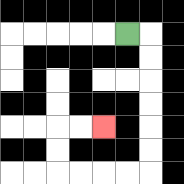{'start': '[5, 1]', 'end': '[4, 5]', 'path_directions': 'R,D,D,D,D,D,D,L,L,L,L,U,U,R,R', 'path_coordinates': '[[5, 1], [6, 1], [6, 2], [6, 3], [6, 4], [6, 5], [6, 6], [6, 7], [5, 7], [4, 7], [3, 7], [2, 7], [2, 6], [2, 5], [3, 5], [4, 5]]'}